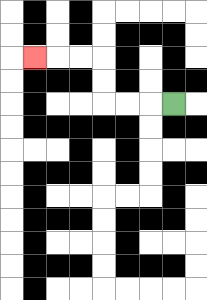{'start': '[7, 4]', 'end': '[1, 2]', 'path_directions': 'L,L,L,U,U,L,L,L', 'path_coordinates': '[[7, 4], [6, 4], [5, 4], [4, 4], [4, 3], [4, 2], [3, 2], [2, 2], [1, 2]]'}